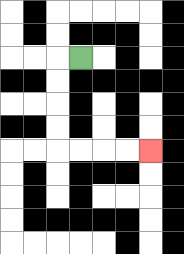{'start': '[3, 2]', 'end': '[6, 6]', 'path_directions': 'L,D,D,D,D,R,R,R,R', 'path_coordinates': '[[3, 2], [2, 2], [2, 3], [2, 4], [2, 5], [2, 6], [3, 6], [4, 6], [5, 6], [6, 6]]'}